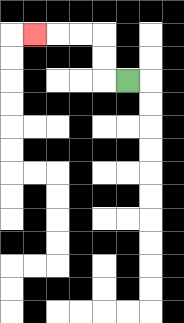{'start': '[5, 3]', 'end': '[1, 1]', 'path_directions': 'L,U,U,L,L,L', 'path_coordinates': '[[5, 3], [4, 3], [4, 2], [4, 1], [3, 1], [2, 1], [1, 1]]'}